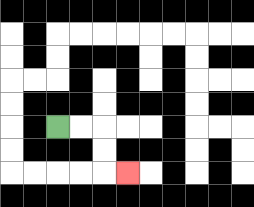{'start': '[2, 5]', 'end': '[5, 7]', 'path_directions': 'R,R,D,D,R', 'path_coordinates': '[[2, 5], [3, 5], [4, 5], [4, 6], [4, 7], [5, 7]]'}